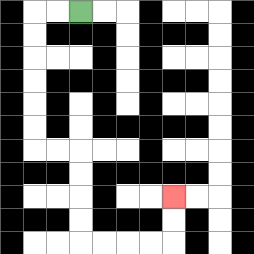{'start': '[3, 0]', 'end': '[7, 8]', 'path_directions': 'L,L,D,D,D,D,D,D,R,R,D,D,D,D,R,R,R,R,U,U', 'path_coordinates': '[[3, 0], [2, 0], [1, 0], [1, 1], [1, 2], [1, 3], [1, 4], [1, 5], [1, 6], [2, 6], [3, 6], [3, 7], [3, 8], [3, 9], [3, 10], [4, 10], [5, 10], [6, 10], [7, 10], [7, 9], [7, 8]]'}